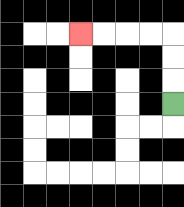{'start': '[7, 4]', 'end': '[3, 1]', 'path_directions': 'U,U,U,L,L,L,L', 'path_coordinates': '[[7, 4], [7, 3], [7, 2], [7, 1], [6, 1], [5, 1], [4, 1], [3, 1]]'}